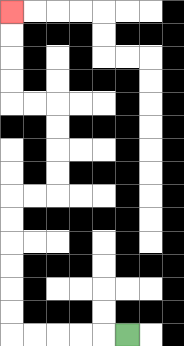{'start': '[5, 14]', 'end': '[0, 0]', 'path_directions': 'L,L,L,L,L,U,U,U,U,U,U,R,R,U,U,U,U,L,L,U,U,U,U', 'path_coordinates': '[[5, 14], [4, 14], [3, 14], [2, 14], [1, 14], [0, 14], [0, 13], [0, 12], [0, 11], [0, 10], [0, 9], [0, 8], [1, 8], [2, 8], [2, 7], [2, 6], [2, 5], [2, 4], [1, 4], [0, 4], [0, 3], [0, 2], [0, 1], [0, 0]]'}